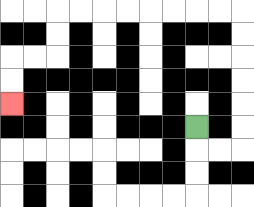{'start': '[8, 5]', 'end': '[0, 4]', 'path_directions': 'D,R,R,U,U,U,U,U,U,L,L,L,L,L,L,L,L,D,D,L,L,D,D', 'path_coordinates': '[[8, 5], [8, 6], [9, 6], [10, 6], [10, 5], [10, 4], [10, 3], [10, 2], [10, 1], [10, 0], [9, 0], [8, 0], [7, 0], [6, 0], [5, 0], [4, 0], [3, 0], [2, 0], [2, 1], [2, 2], [1, 2], [0, 2], [0, 3], [0, 4]]'}